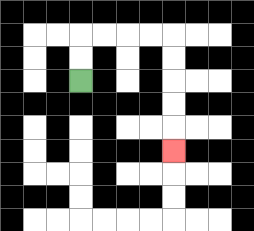{'start': '[3, 3]', 'end': '[7, 6]', 'path_directions': 'U,U,R,R,R,R,D,D,D,D,D', 'path_coordinates': '[[3, 3], [3, 2], [3, 1], [4, 1], [5, 1], [6, 1], [7, 1], [7, 2], [7, 3], [7, 4], [7, 5], [7, 6]]'}